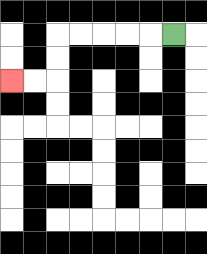{'start': '[7, 1]', 'end': '[0, 3]', 'path_directions': 'L,L,L,L,L,D,D,L,L', 'path_coordinates': '[[7, 1], [6, 1], [5, 1], [4, 1], [3, 1], [2, 1], [2, 2], [2, 3], [1, 3], [0, 3]]'}